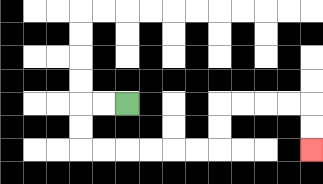{'start': '[5, 4]', 'end': '[13, 6]', 'path_directions': 'L,L,D,D,R,R,R,R,R,R,U,U,R,R,R,R,D,D', 'path_coordinates': '[[5, 4], [4, 4], [3, 4], [3, 5], [3, 6], [4, 6], [5, 6], [6, 6], [7, 6], [8, 6], [9, 6], [9, 5], [9, 4], [10, 4], [11, 4], [12, 4], [13, 4], [13, 5], [13, 6]]'}